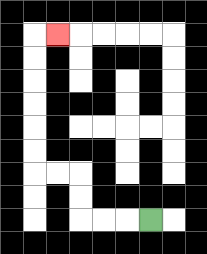{'start': '[6, 9]', 'end': '[2, 1]', 'path_directions': 'L,L,L,U,U,L,L,U,U,U,U,U,U,R', 'path_coordinates': '[[6, 9], [5, 9], [4, 9], [3, 9], [3, 8], [3, 7], [2, 7], [1, 7], [1, 6], [1, 5], [1, 4], [1, 3], [1, 2], [1, 1], [2, 1]]'}